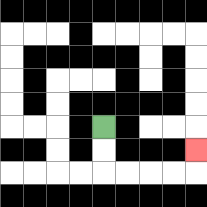{'start': '[4, 5]', 'end': '[8, 6]', 'path_directions': 'D,D,R,R,R,R,U', 'path_coordinates': '[[4, 5], [4, 6], [4, 7], [5, 7], [6, 7], [7, 7], [8, 7], [8, 6]]'}